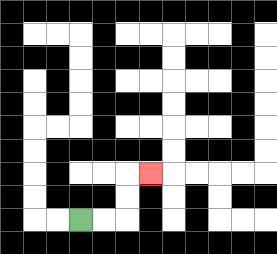{'start': '[3, 9]', 'end': '[6, 7]', 'path_directions': 'R,R,U,U,R', 'path_coordinates': '[[3, 9], [4, 9], [5, 9], [5, 8], [5, 7], [6, 7]]'}